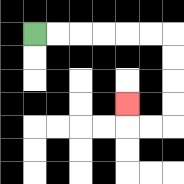{'start': '[1, 1]', 'end': '[5, 4]', 'path_directions': 'R,R,R,R,R,R,D,D,D,D,L,L,U', 'path_coordinates': '[[1, 1], [2, 1], [3, 1], [4, 1], [5, 1], [6, 1], [7, 1], [7, 2], [7, 3], [7, 4], [7, 5], [6, 5], [5, 5], [5, 4]]'}